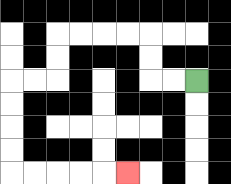{'start': '[8, 3]', 'end': '[5, 7]', 'path_directions': 'L,L,U,U,L,L,L,L,D,D,L,L,D,D,D,D,R,R,R,R,R', 'path_coordinates': '[[8, 3], [7, 3], [6, 3], [6, 2], [6, 1], [5, 1], [4, 1], [3, 1], [2, 1], [2, 2], [2, 3], [1, 3], [0, 3], [0, 4], [0, 5], [0, 6], [0, 7], [1, 7], [2, 7], [3, 7], [4, 7], [5, 7]]'}